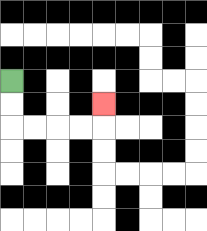{'start': '[0, 3]', 'end': '[4, 4]', 'path_directions': 'D,D,R,R,R,R,U', 'path_coordinates': '[[0, 3], [0, 4], [0, 5], [1, 5], [2, 5], [3, 5], [4, 5], [4, 4]]'}